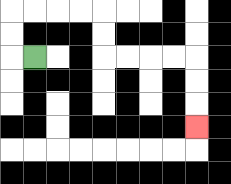{'start': '[1, 2]', 'end': '[8, 5]', 'path_directions': 'L,U,U,R,R,R,R,D,D,R,R,R,R,D,D,D', 'path_coordinates': '[[1, 2], [0, 2], [0, 1], [0, 0], [1, 0], [2, 0], [3, 0], [4, 0], [4, 1], [4, 2], [5, 2], [6, 2], [7, 2], [8, 2], [8, 3], [8, 4], [8, 5]]'}